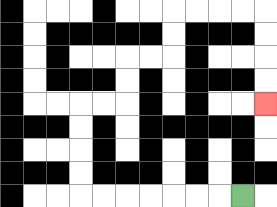{'start': '[10, 8]', 'end': '[11, 4]', 'path_directions': 'L,L,L,L,L,L,L,U,U,U,U,R,R,U,U,R,R,U,U,R,R,R,R,D,D,D,D', 'path_coordinates': '[[10, 8], [9, 8], [8, 8], [7, 8], [6, 8], [5, 8], [4, 8], [3, 8], [3, 7], [3, 6], [3, 5], [3, 4], [4, 4], [5, 4], [5, 3], [5, 2], [6, 2], [7, 2], [7, 1], [7, 0], [8, 0], [9, 0], [10, 0], [11, 0], [11, 1], [11, 2], [11, 3], [11, 4]]'}